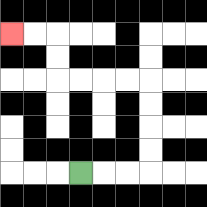{'start': '[3, 7]', 'end': '[0, 1]', 'path_directions': 'R,R,R,U,U,U,U,L,L,L,L,U,U,L,L', 'path_coordinates': '[[3, 7], [4, 7], [5, 7], [6, 7], [6, 6], [6, 5], [6, 4], [6, 3], [5, 3], [4, 3], [3, 3], [2, 3], [2, 2], [2, 1], [1, 1], [0, 1]]'}